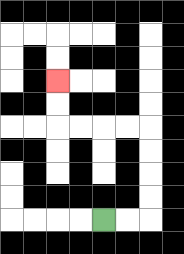{'start': '[4, 9]', 'end': '[2, 3]', 'path_directions': 'R,R,U,U,U,U,L,L,L,L,U,U', 'path_coordinates': '[[4, 9], [5, 9], [6, 9], [6, 8], [6, 7], [6, 6], [6, 5], [5, 5], [4, 5], [3, 5], [2, 5], [2, 4], [2, 3]]'}